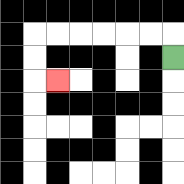{'start': '[7, 2]', 'end': '[2, 3]', 'path_directions': 'U,L,L,L,L,L,L,D,D,R', 'path_coordinates': '[[7, 2], [7, 1], [6, 1], [5, 1], [4, 1], [3, 1], [2, 1], [1, 1], [1, 2], [1, 3], [2, 3]]'}